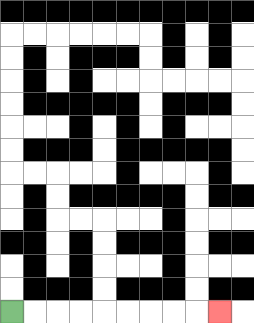{'start': '[0, 13]', 'end': '[9, 13]', 'path_directions': 'R,R,R,R,R,R,R,R,R', 'path_coordinates': '[[0, 13], [1, 13], [2, 13], [3, 13], [4, 13], [5, 13], [6, 13], [7, 13], [8, 13], [9, 13]]'}